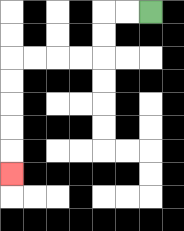{'start': '[6, 0]', 'end': '[0, 7]', 'path_directions': 'L,L,D,D,L,L,L,L,D,D,D,D,D', 'path_coordinates': '[[6, 0], [5, 0], [4, 0], [4, 1], [4, 2], [3, 2], [2, 2], [1, 2], [0, 2], [0, 3], [0, 4], [0, 5], [0, 6], [0, 7]]'}